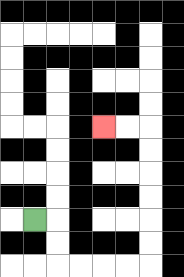{'start': '[1, 9]', 'end': '[4, 5]', 'path_directions': 'R,D,D,R,R,R,R,U,U,U,U,U,U,L,L', 'path_coordinates': '[[1, 9], [2, 9], [2, 10], [2, 11], [3, 11], [4, 11], [5, 11], [6, 11], [6, 10], [6, 9], [6, 8], [6, 7], [6, 6], [6, 5], [5, 5], [4, 5]]'}